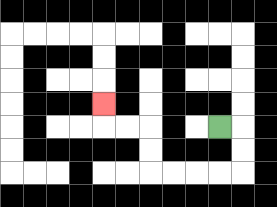{'start': '[9, 5]', 'end': '[4, 4]', 'path_directions': 'R,D,D,L,L,L,L,U,U,L,L,U', 'path_coordinates': '[[9, 5], [10, 5], [10, 6], [10, 7], [9, 7], [8, 7], [7, 7], [6, 7], [6, 6], [6, 5], [5, 5], [4, 5], [4, 4]]'}